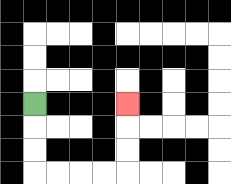{'start': '[1, 4]', 'end': '[5, 4]', 'path_directions': 'D,D,D,R,R,R,R,U,U,U', 'path_coordinates': '[[1, 4], [1, 5], [1, 6], [1, 7], [2, 7], [3, 7], [4, 7], [5, 7], [5, 6], [5, 5], [5, 4]]'}